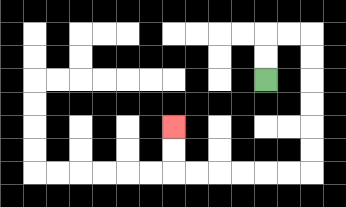{'start': '[11, 3]', 'end': '[7, 5]', 'path_directions': 'U,U,R,R,D,D,D,D,D,D,L,L,L,L,L,L,U,U', 'path_coordinates': '[[11, 3], [11, 2], [11, 1], [12, 1], [13, 1], [13, 2], [13, 3], [13, 4], [13, 5], [13, 6], [13, 7], [12, 7], [11, 7], [10, 7], [9, 7], [8, 7], [7, 7], [7, 6], [7, 5]]'}